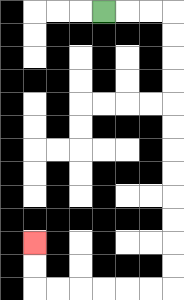{'start': '[4, 0]', 'end': '[1, 10]', 'path_directions': 'R,R,R,D,D,D,D,D,D,D,D,D,D,D,D,L,L,L,L,L,L,U,U', 'path_coordinates': '[[4, 0], [5, 0], [6, 0], [7, 0], [7, 1], [7, 2], [7, 3], [7, 4], [7, 5], [7, 6], [7, 7], [7, 8], [7, 9], [7, 10], [7, 11], [7, 12], [6, 12], [5, 12], [4, 12], [3, 12], [2, 12], [1, 12], [1, 11], [1, 10]]'}